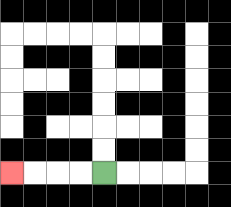{'start': '[4, 7]', 'end': '[0, 7]', 'path_directions': 'L,L,L,L', 'path_coordinates': '[[4, 7], [3, 7], [2, 7], [1, 7], [0, 7]]'}